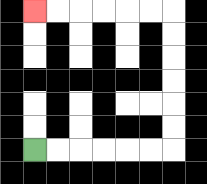{'start': '[1, 6]', 'end': '[1, 0]', 'path_directions': 'R,R,R,R,R,R,U,U,U,U,U,U,L,L,L,L,L,L', 'path_coordinates': '[[1, 6], [2, 6], [3, 6], [4, 6], [5, 6], [6, 6], [7, 6], [7, 5], [7, 4], [7, 3], [7, 2], [7, 1], [7, 0], [6, 0], [5, 0], [4, 0], [3, 0], [2, 0], [1, 0]]'}